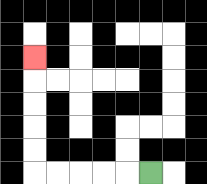{'start': '[6, 7]', 'end': '[1, 2]', 'path_directions': 'L,L,L,L,L,U,U,U,U,U', 'path_coordinates': '[[6, 7], [5, 7], [4, 7], [3, 7], [2, 7], [1, 7], [1, 6], [1, 5], [1, 4], [1, 3], [1, 2]]'}